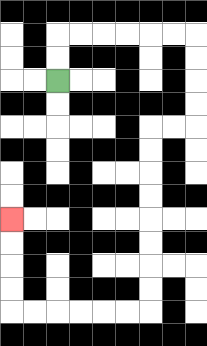{'start': '[2, 3]', 'end': '[0, 9]', 'path_directions': 'U,U,R,R,R,R,R,R,D,D,D,D,L,L,D,D,D,D,D,D,D,D,L,L,L,L,L,L,U,U,U,U', 'path_coordinates': '[[2, 3], [2, 2], [2, 1], [3, 1], [4, 1], [5, 1], [6, 1], [7, 1], [8, 1], [8, 2], [8, 3], [8, 4], [8, 5], [7, 5], [6, 5], [6, 6], [6, 7], [6, 8], [6, 9], [6, 10], [6, 11], [6, 12], [6, 13], [5, 13], [4, 13], [3, 13], [2, 13], [1, 13], [0, 13], [0, 12], [0, 11], [0, 10], [0, 9]]'}